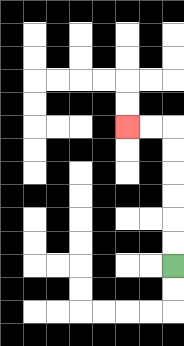{'start': '[7, 11]', 'end': '[5, 5]', 'path_directions': 'U,U,U,U,U,U,L,L', 'path_coordinates': '[[7, 11], [7, 10], [7, 9], [7, 8], [7, 7], [7, 6], [7, 5], [6, 5], [5, 5]]'}